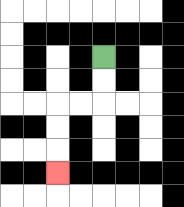{'start': '[4, 2]', 'end': '[2, 7]', 'path_directions': 'D,D,L,L,D,D,D', 'path_coordinates': '[[4, 2], [4, 3], [4, 4], [3, 4], [2, 4], [2, 5], [2, 6], [2, 7]]'}